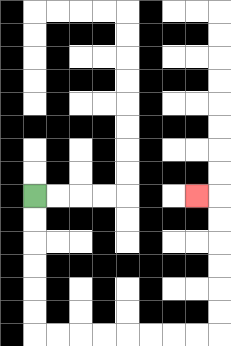{'start': '[1, 8]', 'end': '[8, 8]', 'path_directions': 'D,D,D,D,D,D,R,R,R,R,R,R,R,R,U,U,U,U,U,U,L', 'path_coordinates': '[[1, 8], [1, 9], [1, 10], [1, 11], [1, 12], [1, 13], [1, 14], [2, 14], [3, 14], [4, 14], [5, 14], [6, 14], [7, 14], [8, 14], [9, 14], [9, 13], [9, 12], [9, 11], [9, 10], [9, 9], [9, 8], [8, 8]]'}